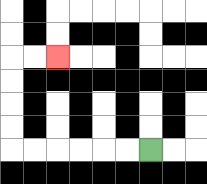{'start': '[6, 6]', 'end': '[2, 2]', 'path_directions': 'L,L,L,L,L,L,U,U,U,U,R,R', 'path_coordinates': '[[6, 6], [5, 6], [4, 6], [3, 6], [2, 6], [1, 6], [0, 6], [0, 5], [0, 4], [0, 3], [0, 2], [1, 2], [2, 2]]'}